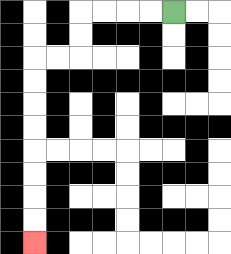{'start': '[7, 0]', 'end': '[1, 10]', 'path_directions': 'L,L,L,L,D,D,L,L,D,D,D,D,D,D,D,D', 'path_coordinates': '[[7, 0], [6, 0], [5, 0], [4, 0], [3, 0], [3, 1], [3, 2], [2, 2], [1, 2], [1, 3], [1, 4], [1, 5], [1, 6], [1, 7], [1, 8], [1, 9], [1, 10]]'}